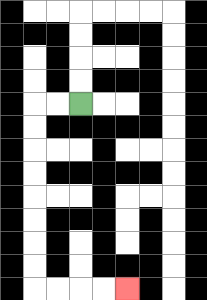{'start': '[3, 4]', 'end': '[5, 12]', 'path_directions': 'L,L,D,D,D,D,D,D,D,D,R,R,R,R', 'path_coordinates': '[[3, 4], [2, 4], [1, 4], [1, 5], [1, 6], [1, 7], [1, 8], [1, 9], [1, 10], [1, 11], [1, 12], [2, 12], [3, 12], [4, 12], [5, 12]]'}